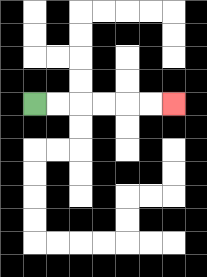{'start': '[1, 4]', 'end': '[7, 4]', 'path_directions': 'R,R,R,R,R,R', 'path_coordinates': '[[1, 4], [2, 4], [3, 4], [4, 4], [5, 4], [6, 4], [7, 4]]'}